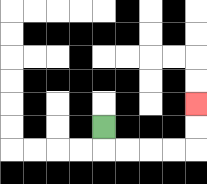{'start': '[4, 5]', 'end': '[8, 4]', 'path_directions': 'D,R,R,R,R,U,U', 'path_coordinates': '[[4, 5], [4, 6], [5, 6], [6, 6], [7, 6], [8, 6], [8, 5], [8, 4]]'}